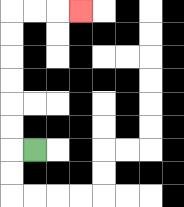{'start': '[1, 6]', 'end': '[3, 0]', 'path_directions': 'L,U,U,U,U,U,U,R,R,R', 'path_coordinates': '[[1, 6], [0, 6], [0, 5], [0, 4], [0, 3], [0, 2], [0, 1], [0, 0], [1, 0], [2, 0], [3, 0]]'}